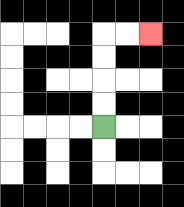{'start': '[4, 5]', 'end': '[6, 1]', 'path_directions': 'U,U,U,U,R,R', 'path_coordinates': '[[4, 5], [4, 4], [4, 3], [4, 2], [4, 1], [5, 1], [6, 1]]'}